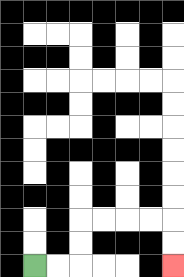{'start': '[1, 11]', 'end': '[7, 11]', 'path_directions': 'R,R,U,U,R,R,R,R,D,D', 'path_coordinates': '[[1, 11], [2, 11], [3, 11], [3, 10], [3, 9], [4, 9], [5, 9], [6, 9], [7, 9], [7, 10], [7, 11]]'}